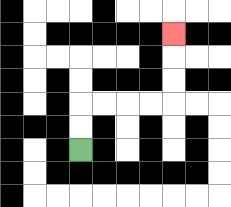{'start': '[3, 6]', 'end': '[7, 1]', 'path_directions': 'U,U,R,R,R,R,U,U,U', 'path_coordinates': '[[3, 6], [3, 5], [3, 4], [4, 4], [5, 4], [6, 4], [7, 4], [7, 3], [7, 2], [7, 1]]'}